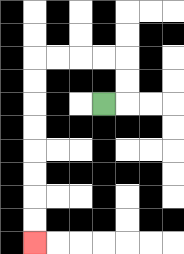{'start': '[4, 4]', 'end': '[1, 10]', 'path_directions': 'R,U,U,L,L,L,L,D,D,D,D,D,D,D,D', 'path_coordinates': '[[4, 4], [5, 4], [5, 3], [5, 2], [4, 2], [3, 2], [2, 2], [1, 2], [1, 3], [1, 4], [1, 5], [1, 6], [1, 7], [1, 8], [1, 9], [1, 10]]'}